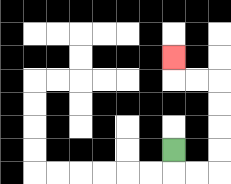{'start': '[7, 6]', 'end': '[7, 2]', 'path_directions': 'D,R,R,U,U,U,U,L,L,U', 'path_coordinates': '[[7, 6], [7, 7], [8, 7], [9, 7], [9, 6], [9, 5], [9, 4], [9, 3], [8, 3], [7, 3], [7, 2]]'}